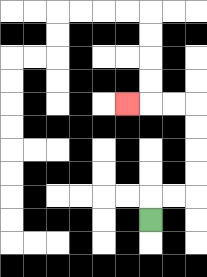{'start': '[6, 9]', 'end': '[5, 4]', 'path_directions': 'U,R,R,U,U,U,U,L,L,L', 'path_coordinates': '[[6, 9], [6, 8], [7, 8], [8, 8], [8, 7], [8, 6], [8, 5], [8, 4], [7, 4], [6, 4], [5, 4]]'}